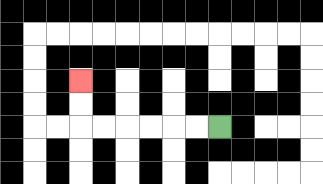{'start': '[9, 5]', 'end': '[3, 3]', 'path_directions': 'L,L,L,L,L,L,U,U', 'path_coordinates': '[[9, 5], [8, 5], [7, 5], [6, 5], [5, 5], [4, 5], [3, 5], [3, 4], [3, 3]]'}